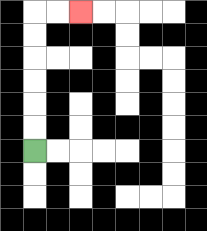{'start': '[1, 6]', 'end': '[3, 0]', 'path_directions': 'U,U,U,U,U,U,R,R', 'path_coordinates': '[[1, 6], [1, 5], [1, 4], [1, 3], [1, 2], [1, 1], [1, 0], [2, 0], [3, 0]]'}